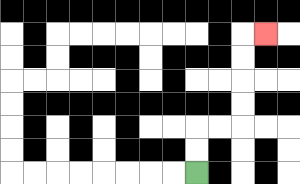{'start': '[8, 7]', 'end': '[11, 1]', 'path_directions': 'U,U,R,R,U,U,U,U,R', 'path_coordinates': '[[8, 7], [8, 6], [8, 5], [9, 5], [10, 5], [10, 4], [10, 3], [10, 2], [10, 1], [11, 1]]'}